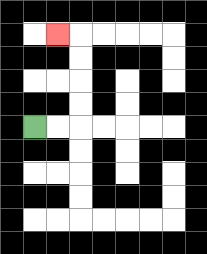{'start': '[1, 5]', 'end': '[2, 1]', 'path_directions': 'R,R,U,U,U,U,L', 'path_coordinates': '[[1, 5], [2, 5], [3, 5], [3, 4], [3, 3], [3, 2], [3, 1], [2, 1]]'}